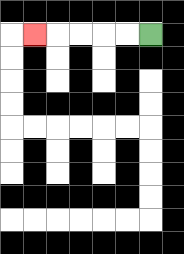{'start': '[6, 1]', 'end': '[1, 1]', 'path_directions': 'L,L,L,L,L', 'path_coordinates': '[[6, 1], [5, 1], [4, 1], [3, 1], [2, 1], [1, 1]]'}